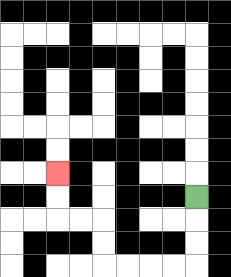{'start': '[8, 8]', 'end': '[2, 7]', 'path_directions': 'D,D,D,L,L,L,L,U,U,L,L,U,U', 'path_coordinates': '[[8, 8], [8, 9], [8, 10], [8, 11], [7, 11], [6, 11], [5, 11], [4, 11], [4, 10], [4, 9], [3, 9], [2, 9], [2, 8], [2, 7]]'}